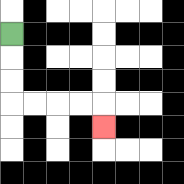{'start': '[0, 1]', 'end': '[4, 5]', 'path_directions': 'D,D,D,R,R,R,R,D', 'path_coordinates': '[[0, 1], [0, 2], [0, 3], [0, 4], [1, 4], [2, 4], [3, 4], [4, 4], [4, 5]]'}